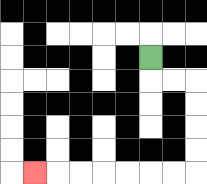{'start': '[6, 2]', 'end': '[1, 7]', 'path_directions': 'D,R,R,D,D,D,D,L,L,L,L,L,L,L', 'path_coordinates': '[[6, 2], [6, 3], [7, 3], [8, 3], [8, 4], [8, 5], [8, 6], [8, 7], [7, 7], [6, 7], [5, 7], [4, 7], [3, 7], [2, 7], [1, 7]]'}